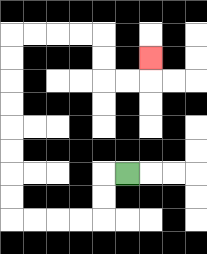{'start': '[5, 7]', 'end': '[6, 2]', 'path_directions': 'L,D,D,L,L,L,L,U,U,U,U,U,U,U,U,R,R,R,R,D,D,R,R,U', 'path_coordinates': '[[5, 7], [4, 7], [4, 8], [4, 9], [3, 9], [2, 9], [1, 9], [0, 9], [0, 8], [0, 7], [0, 6], [0, 5], [0, 4], [0, 3], [0, 2], [0, 1], [1, 1], [2, 1], [3, 1], [4, 1], [4, 2], [4, 3], [5, 3], [6, 3], [6, 2]]'}